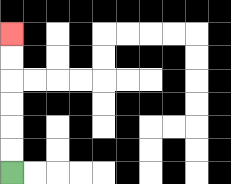{'start': '[0, 7]', 'end': '[0, 1]', 'path_directions': 'U,U,U,U,U,U', 'path_coordinates': '[[0, 7], [0, 6], [0, 5], [0, 4], [0, 3], [0, 2], [0, 1]]'}